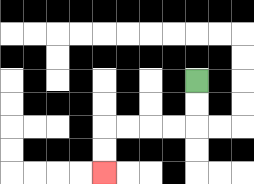{'start': '[8, 3]', 'end': '[4, 7]', 'path_directions': 'D,D,L,L,L,L,D,D', 'path_coordinates': '[[8, 3], [8, 4], [8, 5], [7, 5], [6, 5], [5, 5], [4, 5], [4, 6], [4, 7]]'}